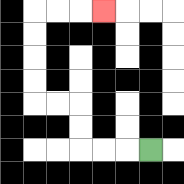{'start': '[6, 6]', 'end': '[4, 0]', 'path_directions': 'L,L,L,U,U,L,L,U,U,U,U,R,R,R', 'path_coordinates': '[[6, 6], [5, 6], [4, 6], [3, 6], [3, 5], [3, 4], [2, 4], [1, 4], [1, 3], [1, 2], [1, 1], [1, 0], [2, 0], [3, 0], [4, 0]]'}